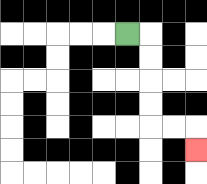{'start': '[5, 1]', 'end': '[8, 6]', 'path_directions': 'R,D,D,D,D,R,R,D', 'path_coordinates': '[[5, 1], [6, 1], [6, 2], [6, 3], [6, 4], [6, 5], [7, 5], [8, 5], [8, 6]]'}